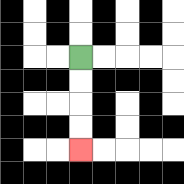{'start': '[3, 2]', 'end': '[3, 6]', 'path_directions': 'D,D,D,D', 'path_coordinates': '[[3, 2], [3, 3], [3, 4], [3, 5], [3, 6]]'}